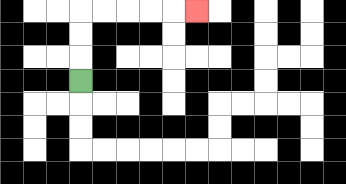{'start': '[3, 3]', 'end': '[8, 0]', 'path_directions': 'U,U,U,R,R,R,R,R', 'path_coordinates': '[[3, 3], [3, 2], [3, 1], [3, 0], [4, 0], [5, 0], [6, 0], [7, 0], [8, 0]]'}